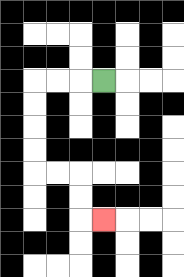{'start': '[4, 3]', 'end': '[4, 9]', 'path_directions': 'L,L,L,D,D,D,D,R,R,D,D,R', 'path_coordinates': '[[4, 3], [3, 3], [2, 3], [1, 3], [1, 4], [1, 5], [1, 6], [1, 7], [2, 7], [3, 7], [3, 8], [3, 9], [4, 9]]'}